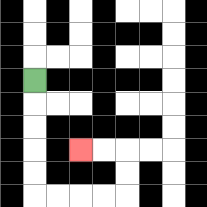{'start': '[1, 3]', 'end': '[3, 6]', 'path_directions': 'D,D,D,D,D,R,R,R,R,U,U,L,L', 'path_coordinates': '[[1, 3], [1, 4], [1, 5], [1, 6], [1, 7], [1, 8], [2, 8], [3, 8], [4, 8], [5, 8], [5, 7], [5, 6], [4, 6], [3, 6]]'}